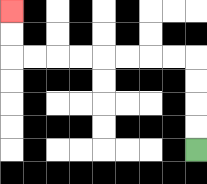{'start': '[8, 6]', 'end': '[0, 0]', 'path_directions': 'U,U,U,U,L,L,L,L,L,L,L,L,U,U', 'path_coordinates': '[[8, 6], [8, 5], [8, 4], [8, 3], [8, 2], [7, 2], [6, 2], [5, 2], [4, 2], [3, 2], [2, 2], [1, 2], [0, 2], [0, 1], [0, 0]]'}